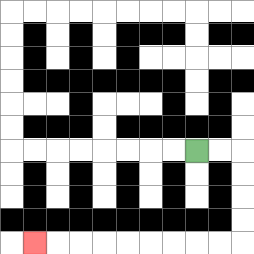{'start': '[8, 6]', 'end': '[1, 10]', 'path_directions': 'R,R,D,D,D,D,L,L,L,L,L,L,L,L,L', 'path_coordinates': '[[8, 6], [9, 6], [10, 6], [10, 7], [10, 8], [10, 9], [10, 10], [9, 10], [8, 10], [7, 10], [6, 10], [5, 10], [4, 10], [3, 10], [2, 10], [1, 10]]'}